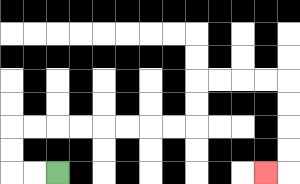{'start': '[2, 7]', 'end': '[11, 7]', 'path_directions': 'L,L,U,U,R,R,R,R,R,R,R,R,U,U,R,R,R,R,D,D,D,D,L', 'path_coordinates': '[[2, 7], [1, 7], [0, 7], [0, 6], [0, 5], [1, 5], [2, 5], [3, 5], [4, 5], [5, 5], [6, 5], [7, 5], [8, 5], [8, 4], [8, 3], [9, 3], [10, 3], [11, 3], [12, 3], [12, 4], [12, 5], [12, 6], [12, 7], [11, 7]]'}